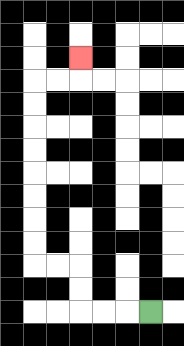{'start': '[6, 13]', 'end': '[3, 2]', 'path_directions': 'L,L,L,U,U,L,L,U,U,U,U,U,U,U,U,R,R,U', 'path_coordinates': '[[6, 13], [5, 13], [4, 13], [3, 13], [3, 12], [3, 11], [2, 11], [1, 11], [1, 10], [1, 9], [1, 8], [1, 7], [1, 6], [1, 5], [1, 4], [1, 3], [2, 3], [3, 3], [3, 2]]'}